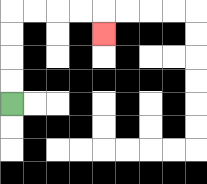{'start': '[0, 4]', 'end': '[4, 1]', 'path_directions': 'U,U,U,U,R,R,R,R,D', 'path_coordinates': '[[0, 4], [0, 3], [0, 2], [0, 1], [0, 0], [1, 0], [2, 0], [3, 0], [4, 0], [4, 1]]'}